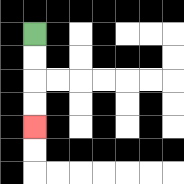{'start': '[1, 1]', 'end': '[1, 5]', 'path_directions': 'D,D,D,D', 'path_coordinates': '[[1, 1], [1, 2], [1, 3], [1, 4], [1, 5]]'}